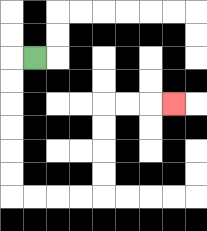{'start': '[1, 2]', 'end': '[7, 4]', 'path_directions': 'L,D,D,D,D,D,D,R,R,R,R,U,U,U,U,R,R,R', 'path_coordinates': '[[1, 2], [0, 2], [0, 3], [0, 4], [0, 5], [0, 6], [0, 7], [0, 8], [1, 8], [2, 8], [3, 8], [4, 8], [4, 7], [4, 6], [4, 5], [4, 4], [5, 4], [6, 4], [7, 4]]'}